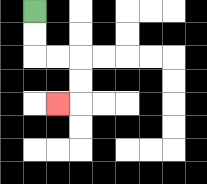{'start': '[1, 0]', 'end': '[2, 4]', 'path_directions': 'D,D,R,R,D,D,L', 'path_coordinates': '[[1, 0], [1, 1], [1, 2], [2, 2], [3, 2], [3, 3], [3, 4], [2, 4]]'}